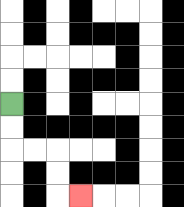{'start': '[0, 4]', 'end': '[3, 8]', 'path_directions': 'D,D,R,R,D,D,R', 'path_coordinates': '[[0, 4], [0, 5], [0, 6], [1, 6], [2, 6], [2, 7], [2, 8], [3, 8]]'}